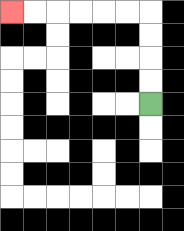{'start': '[6, 4]', 'end': '[0, 0]', 'path_directions': 'U,U,U,U,L,L,L,L,L,L', 'path_coordinates': '[[6, 4], [6, 3], [6, 2], [6, 1], [6, 0], [5, 0], [4, 0], [3, 0], [2, 0], [1, 0], [0, 0]]'}